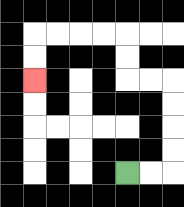{'start': '[5, 7]', 'end': '[1, 3]', 'path_directions': 'R,R,U,U,U,U,L,L,U,U,L,L,L,L,D,D', 'path_coordinates': '[[5, 7], [6, 7], [7, 7], [7, 6], [7, 5], [7, 4], [7, 3], [6, 3], [5, 3], [5, 2], [5, 1], [4, 1], [3, 1], [2, 1], [1, 1], [1, 2], [1, 3]]'}